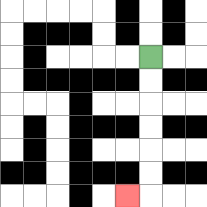{'start': '[6, 2]', 'end': '[5, 8]', 'path_directions': 'D,D,D,D,D,D,L', 'path_coordinates': '[[6, 2], [6, 3], [6, 4], [6, 5], [6, 6], [6, 7], [6, 8], [5, 8]]'}